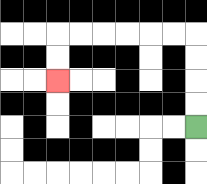{'start': '[8, 5]', 'end': '[2, 3]', 'path_directions': 'U,U,U,U,L,L,L,L,L,L,D,D', 'path_coordinates': '[[8, 5], [8, 4], [8, 3], [8, 2], [8, 1], [7, 1], [6, 1], [5, 1], [4, 1], [3, 1], [2, 1], [2, 2], [2, 3]]'}